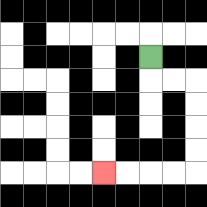{'start': '[6, 2]', 'end': '[4, 7]', 'path_directions': 'D,R,R,D,D,D,D,L,L,L,L', 'path_coordinates': '[[6, 2], [6, 3], [7, 3], [8, 3], [8, 4], [8, 5], [8, 6], [8, 7], [7, 7], [6, 7], [5, 7], [4, 7]]'}